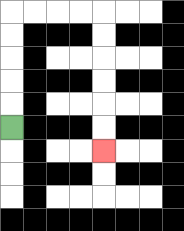{'start': '[0, 5]', 'end': '[4, 6]', 'path_directions': 'U,U,U,U,U,R,R,R,R,D,D,D,D,D,D', 'path_coordinates': '[[0, 5], [0, 4], [0, 3], [0, 2], [0, 1], [0, 0], [1, 0], [2, 0], [3, 0], [4, 0], [4, 1], [4, 2], [4, 3], [4, 4], [4, 5], [4, 6]]'}